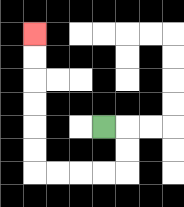{'start': '[4, 5]', 'end': '[1, 1]', 'path_directions': 'R,D,D,L,L,L,L,U,U,U,U,U,U', 'path_coordinates': '[[4, 5], [5, 5], [5, 6], [5, 7], [4, 7], [3, 7], [2, 7], [1, 7], [1, 6], [1, 5], [1, 4], [1, 3], [1, 2], [1, 1]]'}